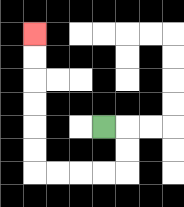{'start': '[4, 5]', 'end': '[1, 1]', 'path_directions': 'R,D,D,L,L,L,L,U,U,U,U,U,U', 'path_coordinates': '[[4, 5], [5, 5], [5, 6], [5, 7], [4, 7], [3, 7], [2, 7], [1, 7], [1, 6], [1, 5], [1, 4], [1, 3], [1, 2], [1, 1]]'}